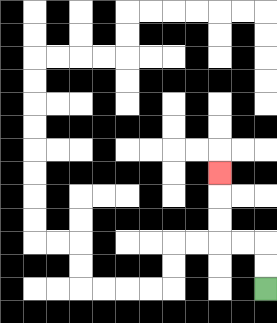{'start': '[11, 12]', 'end': '[9, 7]', 'path_directions': 'U,U,L,L,U,U,U', 'path_coordinates': '[[11, 12], [11, 11], [11, 10], [10, 10], [9, 10], [9, 9], [9, 8], [9, 7]]'}